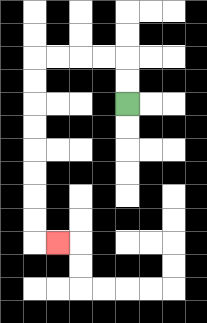{'start': '[5, 4]', 'end': '[2, 10]', 'path_directions': 'U,U,L,L,L,L,D,D,D,D,D,D,D,D,R', 'path_coordinates': '[[5, 4], [5, 3], [5, 2], [4, 2], [3, 2], [2, 2], [1, 2], [1, 3], [1, 4], [1, 5], [1, 6], [1, 7], [1, 8], [1, 9], [1, 10], [2, 10]]'}